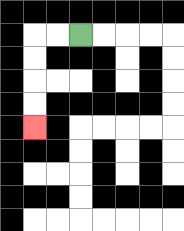{'start': '[3, 1]', 'end': '[1, 5]', 'path_directions': 'L,L,D,D,D,D', 'path_coordinates': '[[3, 1], [2, 1], [1, 1], [1, 2], [1, 3], [1, 4], [1, 5]]'}